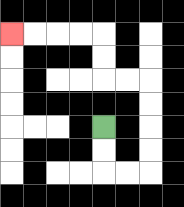{'start': '[4, 5]', 'end': '[0, 1]', 'path_directions': 'D,D,R,R,U,U,U,U,L,L,U,U,L,L,L,L', 'path_coordinates': '[[4, 5], [4, 6], [4, 7], [5, 7], [6, 7], [6, 6], [6, 5], [6, 4], [6, 3], [5, 3], [4, 3], [4, 2], [4, 1], [3, 1], [2, 1], [1, 1], [0, 1]]'}